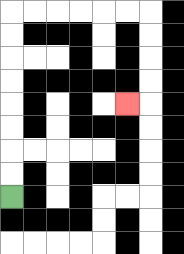{'start': '[0, 8]', 'end': '[5, 4]', 'path_directions': 'U,U,U,U,U,U,U,U,R,R,R,R,R,R,D,D,D,D,L', 'path_coordinates': '[[0, 8], [0, 7], [0, 6], [0, 5], [0, 4], [0, 3], [0, 2], [0, 1], [0, 0], [1, 0], [2, 0], [3, 0], [4, 0], [5, 0], [6, 0], [6, 1], [6, 2], [6, 3], [6, 4], [5, 4]]'}